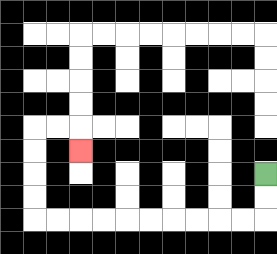{'start': '[11, 7]', 'end': '[3, 6]', 'path_directions': 'D,D,L,L,L,L,L,L,L,L,L,L,U,U,U,U,R,R,D', 'path_coordinates': '[[11, 7], [11, 8], [11, 9], [10, 9], [9, 9], [8, 9], [7, 9], [6, 9], [5, 9], [4, 9], [3, 9], [2, 9], [1, 9], [1, 8], [1, 7], [1, 6], [1, 5], [2, 5], [3, 5], [3, 6]]'}